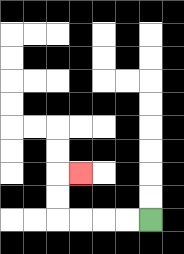{'start': '[6, 9]', 'end': '[3, 7]', 'path_directions': 'L,L,L,L,U,U,R', 'path_coordinates': '[[6, 9], [5, 9], [4, 9], [3, 9], [2, 9], [2, 8], [2, 7], [3, 7]]'}